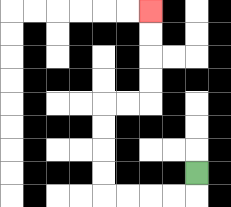{'start': '[8, 7]', 'end': '[6, 0]', 'path_directions': 'D,L,L,L,L,U,U,U,U,R,R,U,U,U,U', 'path_coordinates': '[[8, 7], [8, 8], [7, 8], [6, 8], [5, 8], [4, 8], [4, 7], [4, 6], [4, 5], [4, 4], [5, 4], [6, 4], [6, 3], [6, 2], [6, 1], [6, 0]]'}